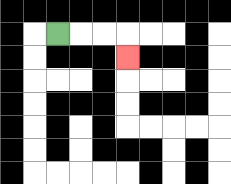{'start': '[2, 1]', 'end': '[5, 2]', 'path_directions': 'R,R,R,D', 'path_coordinates': '[[2, 1], [3, 1], [4, 1], [5, 1], [5, 2]]'}